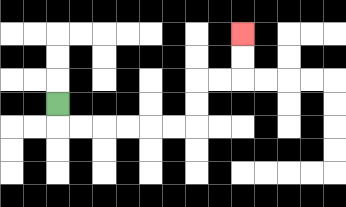{'start': '[2, 4]', 'end': '[10, 1]', 'path_directions': 'D,R,R,R,R,R,R,U,U,R,R,U,U', 'path_coordinates': '[[2, 4], [2, 5], [3, 5], [4, 5], [5, 5], [6, 5], [7, 5], [8, 5], [8, 4], [8, 3], [9, 3], [10, 3], [10, 2], [10, 1]]'}